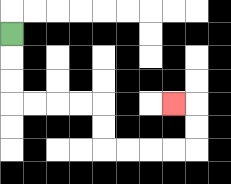{'start': '[0, 1]', 'end': '[7, 4]', 'path_directions': 'D,D,D,R,R,R,R,D,D,R,R,R,R,U,U,L', 'path_coordinates': '[[0, 1], [0, 2], [0, 3], [0, 4], [1, 4], [2, 4], [3, 4], [4, 4], [4, 5], [4, 6], [5, 6], [6, 6], [7, 6], [8, 6], [8, 5], [8, 4], [7, 4]]'}